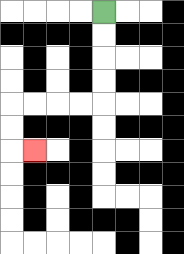{'start': '[4, 0]', 'end': '[1, 6]', 'path_directions': 'D,D,D,D,L,L,L,L,D,D,R', 'path_coordinates': '[[4, 0], [4, 1], [4, 2], [4, 3], [4, 4], [3, 4], [2, 4], [1, 4], [0, 4], [0, 5], [0, 6], [1, 6]]'}